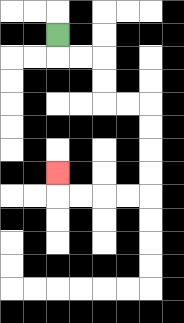{'start': '[2, 1]', 'end': '[2, 7]', 'path_directions': 'D,R,R,D,D,R,R,D,D,D,D,L,L,L,L,U', 'path_coordinates': '[[2, 1], [2, 2], [3, 2], [4, 2], [4, 3], [4, 4], [5, 4], [6, 4], [6, 5], [6, 6], [6, 7], [6, 8], [5, 8], [4, 8], [3, 8], [2, 8], [2, 7]]'}